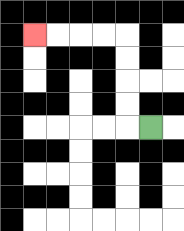{'start': '[6, 5]', 'end': '[1, 1]', 'path_directions': 'L,U,U,U,U,L,L,L,L', 'path_coordinates': '[[6, 5], [5, 5], [5, 4], [5, 3], [5, 2], [5, 1], [4, 1], [3, 1], [2, 1], [1, 1]]'}